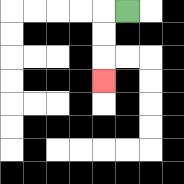{'start': '[5, 0]', 'end': '[4, 3]', 'path_directions': 'L,D,D,D', 'path_coordinates': '[[5, 0], [4, 0], [4, 1], [4, 2], [4, 3]]'}